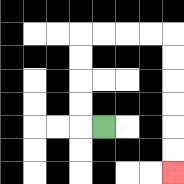{'start': '[4, 5]', 'end': '[7, 7]', 'path_directions': 'L,U,U,U,U,R,R,R,R,D,D,D,D,D,D', 'path_coordinates': '[[4, 5], [3, 5], [3, 4], [3, 3], [3, 2], [3, 1], [4, 1], [5, 1], [6, 1], [7, 1], [7, 2], [7, 3], [7, 4], [7, 5], [7, 6], [7, 7]]'}